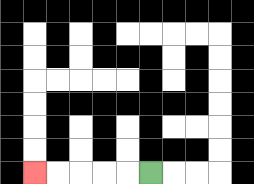{'start': '[6, 7]', 'end': '[1, 7]', 'path_directions': 'L,L,L,L,L', 'path_coordinates': '[[6, 7], [5, 7], [4, 7], [3, 7], [2, 7], [1, 7]]'}